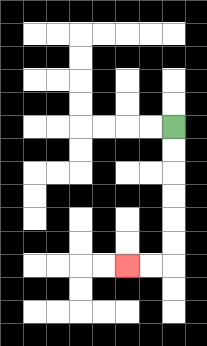{'start': '[7, 5]', 'end': '[5, 11]', 'path_directions': 'D,D,D,D,D,D,L,L', 'path_coordinates': '[[7, 5], [7, 6], [7, 7], [7, 8], [7, 9], [7, 10], [7, 11], [6, 11], [5, 11]]'}